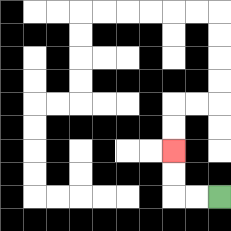{'start': '[9, 8]', 'end': '[7, 6]', 'path_directions': 'L,L,U,U', 'path_coordinates': '[[9, 8], [8, 8], [7, 8], [7, 7], [7, 6]]'}